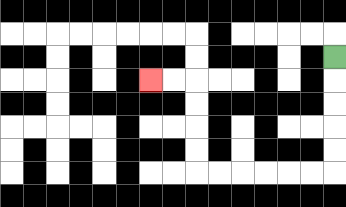{'start': '[14, 2]', 'end': '[6, 3]', 'path_directions': 'D,D,D,D,D,L,L,L,L,L,L,U,U,U,U,L,L', 'path_coordinates': '[[14, 2], [14, 3], [14, 4], [14, 5], [14, 6], [14, 7], [13, 7], [12, 7], [11, 7], [10, 7], [9, 7], [8, 7], [8, 6], [8, 5], [8, 4], [8, 3], [7, 3], [6, 3]]'}